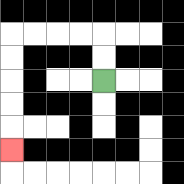{'start': '[4, 3]', 'end': '[0, 6]', 'path_directions': 'U,U,L,L,L,L,D,D,D,D,D', 'path_coordinates': '[[4, 3], [4, 2], [4, 1], [3, 1], [2, 1], [1, 1], [0, 1], [0, 2], [0, 3], [0, 4], [0, 5], [0, 6]]'}